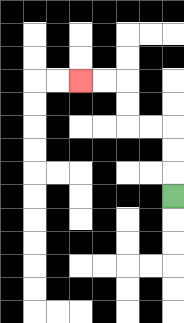{'start': '[7, 8]', 'end': '[3, 3]', 'path_directions': 'U,U,U,L,L,U,U,L,L', 'path_coordinates': '[[7, 8], [7, 7], [7, 6], [7, 5], [6, 5], [5, 5], [5, 4], [5, 3], [4, 3], [3, 3]]'}